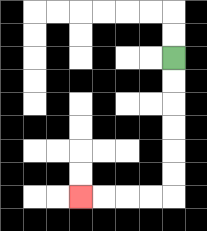{'start': '[7, 2]', 'end': '[3, 8]', 'path_directions': 'D,D,D,D,D,D,L,L,L,L', 'path_coordinates': '[[7, 2], [7, 3], [7, 4], [7, 5], [7, 6], [7, 7], [7, 8], [6, 8], [5, 8], [4, 8], [3, 8]]'}